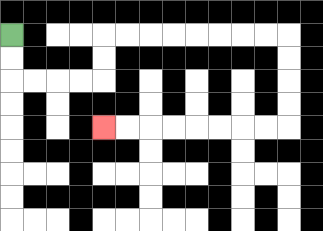{'start': '[0, 1]', 'end': '[4, 5]', 'path_directions': 'D,D,R,R,R,R,U,U,R,R,R,R,R,R,R,R,D,D,D,D,L,L,L,L,L,L,L,L', 'path_coordinates': '[[0, 1], [0, 2], [0, 3], [1, 3], [2, 3], [3, 3], [4, 3], [4, 2], [4, 1], [5, 1], [6, 1], [7, 1], [8, 1], [9, 1], [10, 1], [11, 1], [12, 1], [12, 2], [12, 3], [12, 4], [12, 5], [11, 5], [10, 5], [9, 5], [8, 5], [7, 5], [6, 5], [5, 5], [4, 5]]'}